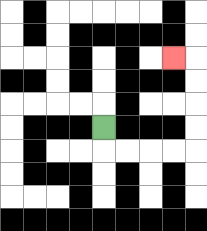{'start': '[4, 5]', 'end': '[7, 2]', 'path_directions': 'D,R,R,R,R,U,U,U,U,L', 'path_coordinates': '[[4, 5], [4, 6], [5, 6], [6, 6], [7, 6], [8, 6], [8, 5], [8, 4], [8, 3], [8, 2], [7, 2]]'}